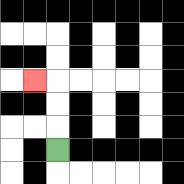{'start': '[2, 6]', 'end': '[1, 3]', 'path_directions': 'U,U,U,L', 'path_coordinates': '[[2, 6], [2, 5], [2, 4], [2, 3], [1, 3]]'}